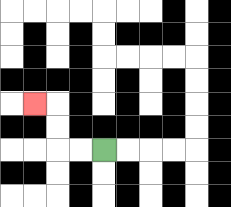{'start': '[4, 6]', 'end': '[1, 4]', 'path_directions': 'L,L,U,U,L', 'path_coordinates': '[[4, 6], [3, 6], [2, 6], [2, 5], [2, 4], [1, 4]]'}